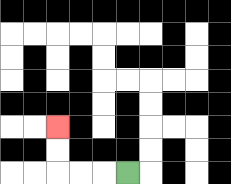{'start': '[5, 7]', 'end': '[2, 5]', 'path_directions': 'L,L,L,U,U', 'path_coordinates': '[[5, 7], [4, 7], [3, 7], [2, 7], [2, 6], [2, 5]]'}